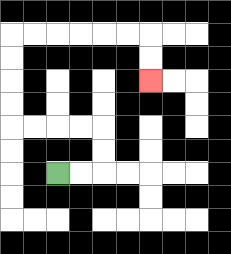{'start': '[2, 7]', 'end': '[6, 3]', 'path_directions': 'R,R,U,U,L,L,L,L,U,U,U,U,R,R,R,R,R,R,D,D', 'path_coordinates': '[[2, 7], [3, 7], [4, 7], [4, 6], [4, 5], [3, 5], [2, 5], [1, 5], [0, 5], [0, 4], [0, 3], [0, 2], [0, 1], [1, 1], [2, 1], [3, 1], [4, 1], [5, 1], [6, 1], [6, 2], [6, 3]]'}